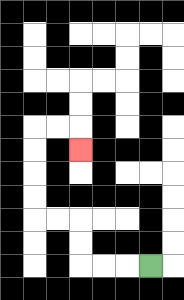{'start': '[6, 11]', 'end': '[3, 6]', 'path_directions': 'L,L,L,U,U,L,L,U,U,U,U,R,R,D', 'path_coordinates': '[[6, 11], [5, 11], [4, 11], [3, 11], [3, 10], [3, 9], [2, 9], [1, 9], [1, 8], [1, 7], [1, 6], [1, 5], [2, 5], [3, 5], [3, 6]]'}